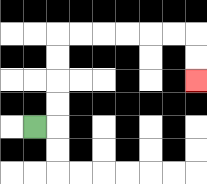{'start': '[1, 5]', 'end': '[8, 3]', 'path_directions': 'R,U,U,U,U,R,R,R,R,R,R,D,D', 'path_coordinates': '[[1, 5], [2, 5], [2, 4], [2, 3], [2, 2], [2, 1], [3, 1], [4, 1], [5, 1], [6, 1], [7, 1], [8, 1], [8, 2], [8, 3]]'}